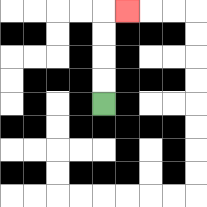{'start': '[4, 4]', 'end': '[5, 0]', 'path_directions': 'U,U,U,U,R', 'path_coordinates': '[[4, 4], [4, 3], [4, 2], [4, 1], [4, 0], [5, 0]]'}